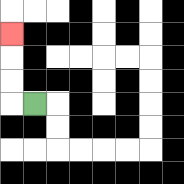{'start': '[1, 4]', 'end': '[0, 1]', 'path_directions': 'L,U,U,U', 'path_coordinates': '[[1, 4], [0, 4], [0, 3], [0, 2], [0, 1]]'}